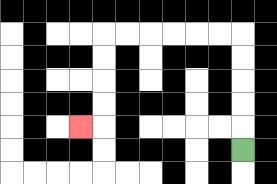{'start': '[10, 6]', 'end': '[3, 5]', 'path_directions': 'U,U,U,U,U,L,L,L,L,L,L,D,D,D,D,L', 'path_coordinates': '[[10, 6], [10, 5], [10, 4], [10, 3], [10, 2], [10, 1], [9, 1], [8, 1], [7, 1], [6, 1], [5, 1], [4, 1], [4, 2], [4, 3], [4, 4], [4, 5], [3, 5]]'}